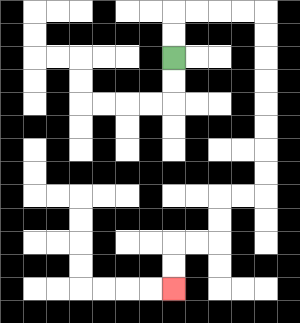{'start': '[7, 2]', 'end': '[7, 12]', 'path_directions': 'U,U,R,R,R,R,D,D,D,D,D,D,D,D,L,L,D,D,L,L,D,D', 'path_coordinates': '[[7, 2], [7, 1], [7, 0], [8, 0], [9, 0], [10, 0], [11, 0], [11, 1], [11, 2], [11, 3], [11, 4], [11, 5], [11, 6], [11, 7], [11, 8], [10, 8], [9, 8], [9, 9], [9, 10], [8, 10], [7, 10], [7, 11], [7, 12]]'}